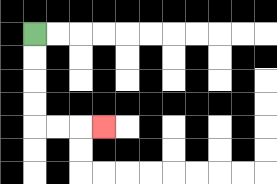{'start': '[1, 1]', 'end': '[4, 5]', 'path_directions': 'D,D,D,D,R,R,R', 'path_coordinates': '[[1, 1], [1, 2], [1, 3], [1, 4], [1, 5], [2, 5], [3, 5], [4, 5]]'}